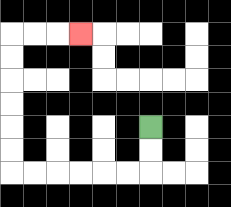{'start': '[6, 5]', 'end': '[3, 1]', 'path_directions': 'D,D,L,L,L,L,L,L,U,U,U,U,U,U,R,R,R', 'path_coordinates': '[[6, 5], [6, 6], [6, 7], [5, 7], [4, 7], [3, 7], [2, 7], [1, 7], [0, 7], [0, 6], [0, 5], [0, 4], [0, 3], [0, 2], [0, 1], [1, 1], [2, 1], [3, 1]]'}